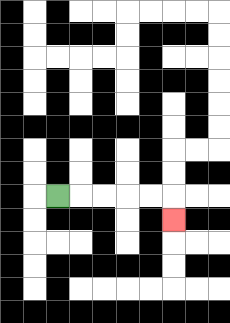{'start': '[2, 8]', 'end': '[7, 9]', 'path_directions': 'R,R,R,R,R,D', 'path_coordinates': '[[2, 8], [3, 8], [4, 8], [5, 8], [6, 8], [7, 8], [7, 9]]'}